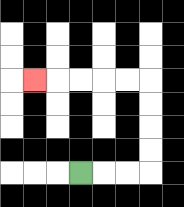{'start': '[3, 7]', 'end': '[1, 3]', 'path_directions': 'R,R,R,U,U,U,U,L,L,L,L,L', 'path_coordinates': '[[3, 7], [4, 7], [5, 7], [6, 7], [6, 6], [6, 5], [6, 4], [6, 3], [5, 3], [4, 3], [3, 3], [2, 3], [1, 3]]'}